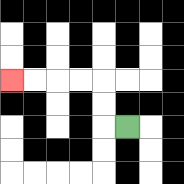{'start': '[5, 5]', 'end': '[0, 3]', 'path_directions': 'L,U,U,L,L,L,L', 'path_coordinates': '[[5, 5], [4, 5], [4, 4], [4, 3], [3, 3], [2, 3], [1, 3], [0, 3]]'}